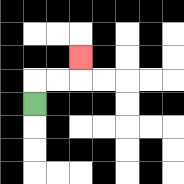{'start': '[1, 4]', 'end': '[3, 2]', 'path_directions': 'U,R,R,U', 'path_coordinates': '[[1, 4], [1, 3], [2, 3], [3, 3], [3, 2]]'}